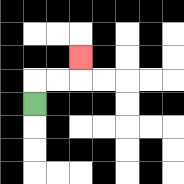{'start': '[1, 4]', 'end': '[3, 2]', 'path_directions': 'U,R,R,U', 'path_coordinates': '[[1, 4], [1, 3], [2, 3], [3, 3], [3, 2]]'}